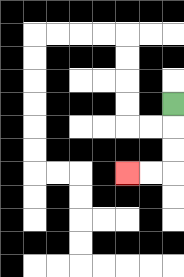{'start': '[7, 4]', 'end': '[5, 7]', 'path_directions': 'D,D,D,L,L', 'path_coordinates': '[[7, 4], [7, 5], [7, 6], [7, 7], [6, 7], [5, 7]]'}